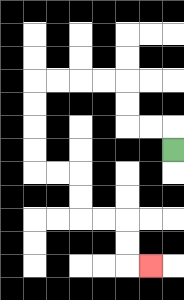{'start': '[7, 6]', 'end': '[6, 11]', 'path_directions': 'U,L,L,U,U,L,L,L,L,D,D,D,D,R,R,D,D,R,R,D,D,R', 'path_coordinates': '[[7, 6], [7, 5], [6, 5], [5, 5], [5, 4], [5, 3], [4, 3], [3, 3], [2, 3], [1, 3], [1, 4], [1, 5], [1, 6], [1, 7], [2, 7], [3, 7], [3, 8], [3, 9], [4, 9], [5, 9], [5, 10], [5, 11], [6, 11]]'}